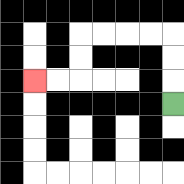{'start': '[7, 4]', 'end': '[1, 3]', 'path_directions': 'U,U,U,L,L,L,L,D,D,L,L', 'path_coordinates': '[[7, 4], [7, 3], [7, 2], [7, 1], [6, 1], [5, 1], [4, 1], [3, 1], [3, 2], [3, 3], [2, 3], [1, 3]]'}